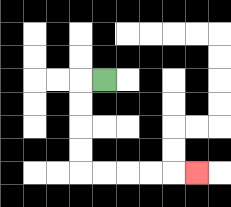{'start': '[4, 3]', 'end': '[8, 7]', 'path_directions': 'L,D,D,D,D,R,R,R,R,R', 'path_coordinates': '[[4, 3], [3, 3], [3, 4], [3, 5], [3, 6], [3, 7], [4, 7], [5, 7], [6, 7], [7, 7], [8, 7]]'}